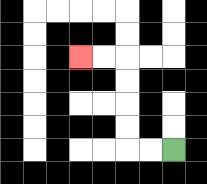{'start': '[7, 6]', 'end': '[3, 2]', 'path_directions': 'L,L,U,U,U,U,L,L', 'path_coordinates': '[[7, 6], [6, 6], [5, 6], [5, 5], [5, 4], [5, 3], [5, 2], [4, 2], [3, 2]]'}